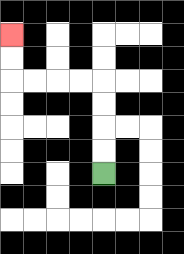{'start': '[4, 7]', 'end': '[0, 1]', 'path_directions': 'U,U,U,U,L,L,L,L,U,U', 'path_coordinates': '[[4, 7], [4, 6], [4, 5], [4, 4], [4, 3], [3, 3], [2, 3], [1, 3], [0, 3], [0, 2], [0, 1]]'}